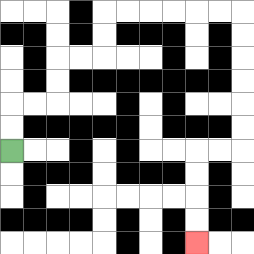{'start': '[0, 6]', 'end': '[8, 10]', 'path_directions': 'U,U,R,R,U,U,R,R,U,U,R,R,R,R,R,R,D,D,D,D,D,D,L,L,D,D,D,D', 'path_coordinates': '[[0, 6], [0, 5], [0, 4], [1, 4], [2, 4], [2, 3], [2, 2], [3, 2], [4, 2], [4, 1], [4, 0], [5, 0], [6, 0], [7, 0], [8, 0], [9, 0], [10, 0], [10, 1], [10, 2], [10, 3], [10, 4], [10, 5], [10, 6], [9, 6], [8, 6], [8, 7], [8, 8], [8, 9], [8, 10]]'}